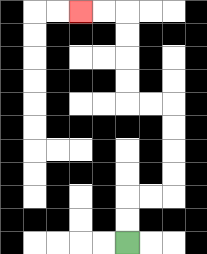{'start': '[5, 10]', 'end': '[3, 0]', 'path_directions': 'U,U,R,R,U,U,U,U,L,L,U,U,U,U,L,L', 'path_coordinates': '[[5, 10], [5, 9], [5, 8], [6, 8], [7, 8], [7, 7], [7, 6], [7, 5], [7, 4], [6, 4], [5, 4], [5, 3], [5, 2], [5, 1], [5, 0], [4, 0], [3, 0]]'}